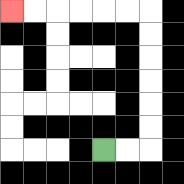{'start': '[4, 6]', 'end': '[0, 0]', 'path_directions': 'R,R,U,U,U,U,U,U,L,L,L,L,L,L', 'path_coordinates': '[[4, 6], [5, 6], [6, 6], [6, 5], [6, 4], [6, 3], [6, 2], [6, 1], [6, 0], [5, 0], [4, 0], [3, 0], [2, 0], [1, 0], [0, 0]]'}